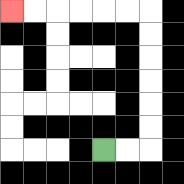{'start': '[4, 6]', 'end': '[0, 0]', 'path_directions': 'R,R,U,U,U,U,U,U,L,L,L,L,L,L', 'path_coordinates': '[[4, 6], [5, 6], [6, 6], [6, 5], [6, 4], [6, 3], [6, 2], [6, 1], [6, 0], [5, 0], [4, 0], [3, 0], [2, 0], [1, 0], [0, 0]]'}